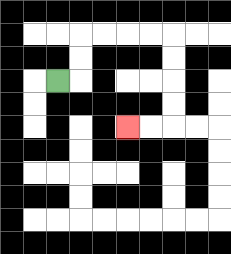{'start': '[2, 3]', 'end': '[5, 5]', 'path_directions': 'R,U,U,R,R,R,R,D,D,D,D,L,L', 'path_coordinates': '[[2, 3], [3, 3], [3, 2], [3, 1], [4, 1], [5, 1], [6, 1], [7, 1], [7, 2], [7, 3], [7, 4], [7, 5], [6, 5], [5, 5]]'}